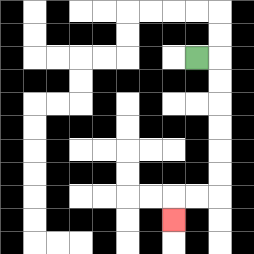{'start': '[8, 2]', 'end': '[7, 9]', 'path_directions': 'R,D,D,D,D,D,D,L,L,D', 'path_coordinates': '[[8, 2], [9, 2], [9, 3], [9, 4], [9, 5], [9, 6], [9, 7], [9, 8], [8, 8], [7, 8], [7, 9]]'}